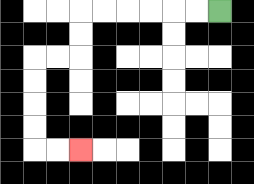{'start': '[9, 0]', 'end': '[3, 6]', 'path_directions': 'L,L,L,L,L,L,D,D,L,L,D,D,D,D,R,R', 'path_coordinates': '[[9, 0], [8, 0], [7, 0], [6, 0], [5, 0], [4, 0], [3, 0], [3, 1], [3, 2], [2, 2], [1, 2], [1, 3], [1, 4], [1, 5], [1, 6], [2, 6], [3, 6]]'}